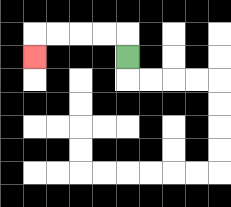{'start': '[5, 2]', 'end': '[1, 2]', 'path_directions': 'U,L,L,L,L,D', 'path_coordinates': '[[5, 2], [5, 1], [4, 1], [3, 1], [2, 1], [1, 1], [1, 2]]'}